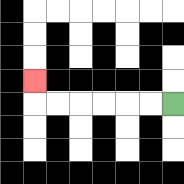{'start': '[7, 4]', 'end': '[1, 3]', 'path_directions': 'L,L,L,L,L,L,U', 'path_coordinates': '[[7, 4], [6, 4], [5, 4], [4, 4], [3, 4], [2, 4], [1, 4], [1, 3]]'}